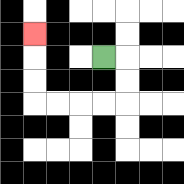{'start': '[4, 2]', 'end': '[1, 1]', 'path_directions': 'R,D,D,L,L,L,L,U,U,U', 'path_coordinates': '[[4, 2], [5, 2], [5, 3], [5, 4], [4, 4], [3, 4], [2, 4], [1, 4], [1, 3], [1, 2], [1, 1]]'}